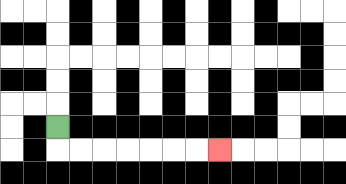{'start': '[2, 5]', 'end': '[9, 6]', 'path_directions': 'D,R,R,R,R,R,R,R', 'path_coordinates': '[[2, 5], [2, 6], [3, 6], [4, 6], [5, 6], [6, 6], [7, 6], [8, 6], [9, 6]]'}